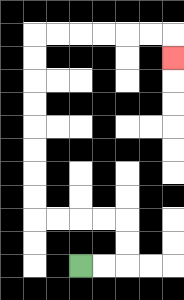{'start': '[3, 11]', 'end': '[7, 2]', 'path_directions': 'R,R,U,U,L,L,L,L,U,U,U,U,U,U,U,U,R,R,R,R,R,R,D', 'path_coordinates': '[[3, 11], [4, 11], [5, 11], [5, 10], [5, 9], [4, 9], [3, 9], [2, 9], [1, 9], [1, 8], [1, 7], [1, 6], [1, 5], [1, 4], [1, 3], [1, 2], [1, 1], [2, 1], [3, 1], [4, 1], [5, 1], [6, 1], [7, 1], [7, 2]]'}